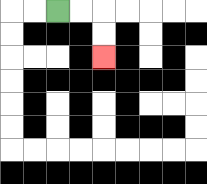{'start': '[2, 0]', 'end': '[4, 2]', 'path_directions': 'R,R,D,D', 'path_coordinates': '[[2, 0], [3, 0], [4, 0], [4, 1], [4, 2]]'}